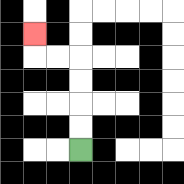{'start': '[3, 6]', 'end': '[1, 1]', 'path_directions': 'U,U,U,U,L,L,U', 'path_coordinates': '[[3, 6], [3, 5], [3, 4], [3, 3], [3, 2], [2, 2], [1, 2], [1, 1]]'}